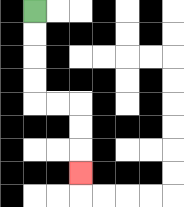{'start': '[1, 0]', 'end': '[3, 7]', 'path_directions': 'D,D,D,D,R,R,D,D,D', 'path_coordinates': '[[1, 0], [1, 1], [1, 2], [1, 3], [1, 4], [2, 4], [3, 4], [3, 5], [3, 6], [3, 7]]'}